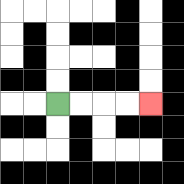{'start': '[2, 4]', 'end': '[6, 4]', 'path_directions': 'R,R,R,R', 'path_coordinates': '[[2, 4], [3, 4], [4, 4], [5, 4], [6, 4]]'}